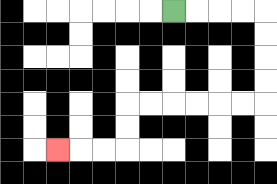{'start': '[7, 0]', 'end': '[2, 6]', 'path_directions': 'R,R,R,R,D,D,D,D,L,L,L,L,L,L,D,D,L,L,L', 'path_coordinates': '[[7, 0], [8, 0], [9, 0], [10, 0], [11, 0], [11, 1], [11, 2], [11, 3], [11, 4], [10, 4], [9, 4], [8, 4], [7, 4], [6, 4], [5, 4], [5, 5], [5, 6], [4, 6], [3, 6], [2, 6]]'}